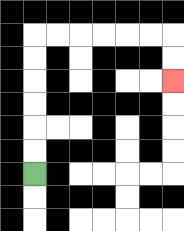{'start': '[1, 7]', 'end': '[7, 3]', 'path_directions': 'U,U,U,U,U,U,R,R,R,R,R,R,D,D', 'path_coordinates': '[[1, 7], [1, 6], [1, 5], [1, 4], [1, 3], [1, 2], [1, 1], [2, 1], [3, 1], [4, 1], [5, 1], [6, 1], [7, 1], [7, 2], [7, 3]]'}